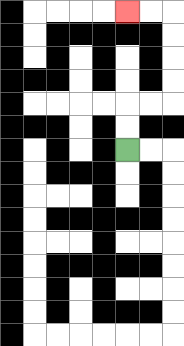{'start': '[5, 6]', 'end': '[5, 0]', 'path_directions': 'U,U,R,R,U,U,U,U,L,L', 'path_coordinates': '[[5, 6], [5, 5], [5, 4], [6, 4], [7, 4], [7, 3], [7, 2], [7, 1], [7, 0], [6, 0], [5, 0]]'}